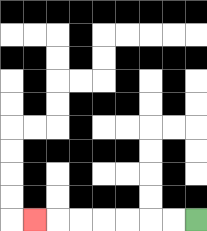{'start': '[8, 9]', 'end': '[1, 9]', 'path_directions': 'L,L,L,L,L,L,L', 'path_coordinates': '[[8, 9], [7, 9], [6, 9], [5, 9], [4, 9], [3, 9], [2, 9], [1, 9]]'}